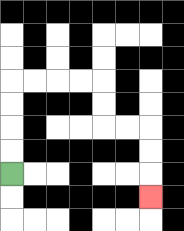{'start': '[0, 7]', 'end': '[6, 8]', 'path_directions': 'U,U,U,U,R,R,R,R,D,D,R,R,D,D,D', 'path_coordinates': '[[0, 7], [0, 6], [0, 5], [0, 4], [0, 3], [1, 3], [2, 3], [3, 3], [4, 3], [4, 4], [4, 5], [5, 5], [6, 5], [6, 6], [6, 7], [6, 8]]'}